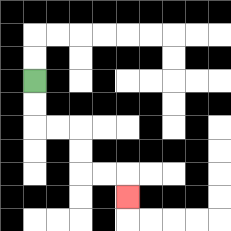{'start': '[1, 3]', 'end': '[5, 8]', 'path_directions': 'D,D,R,R,D,D,R,R,D', 'path_coordinates': '[[1, 3], [1, 4], [1, 5], [2, 5], [3, 5], [3, 6], [3, 7], [4, 7], [5, 7], [5, 8]]'}